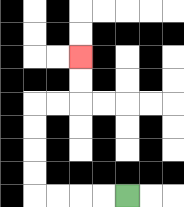{'start': '[5, 8]', 'end': '[3, 2]', 'path_directions': 'L,L,L,L,U,U,U,U,R,R,U,U', 'path_coordinates': '[[5, 8], [4, 8], [3, 8], [2, 8], [1, 8], [1, 7], [1, 6], [1, 5], [1, 4], [2, 4], [3, 4], [3, 3], [3, 2]]'}